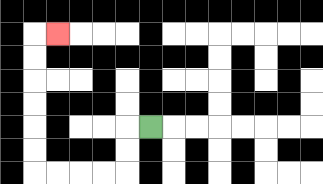{'start': '[6, 5]', 'end': '[2, 1]', 'path_directions': 'L,D,D,L,L,L,L,U,U,U,U,U,U,R', 'path_coordinates': '[[6, 5], [5, 5], [5, 6], [5, 7], [4, 7], [3, 7], [2, 7], [1, 7], [1, 6], [1, 5], [1, 4], [1, 3], [1, 2], [1, 1], [2, 1]]'}